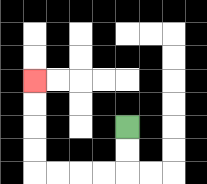{'start': '[5, 5]', 'end': '[1, 3]', 'path_directions': 'D,D,L,L,L,L,U,U,U,U', 'path_coordinates': '[[5, 5], [5, 6], [5, 7], [4, 7], [3, 7], [2, 7], [1, 7], [1, 6], [1, 5], [1, 4], [1, 3]]'}